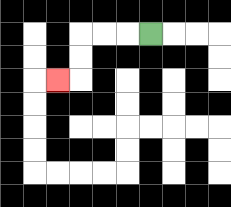{'start': '[6, 1]', 'end': '[2, 3]', 'path_directions': 'L,L,L,D,D,L', 'path_coordinates': '[[6, 1], [5, 1], [4, 1], [3, 1], [3, 2], [3, 3], [2, 3]]'}